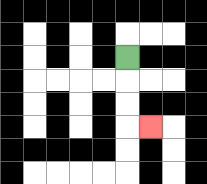{'start': '[5, 2]', 'end': '[6, 5]', 'path_directions': 'D,D,D,R', 'path_coordinates': '[[5, 2], [5, 3], [5, 4], [5, 5], [6, 5]]'}